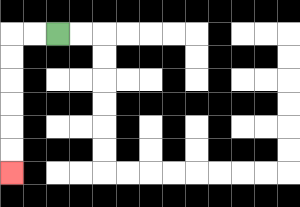{'start': '[2, 1]', 'end': '[0, 7]', 'path_directions': 'L,L,D,D,D,D,D,D', 'path_coordinates': '[[2, 1], [1, 1], [0, 1], [0, 2], [0, 3], [0, 4], [0, 5], [0, 6], [0, 7]]'}